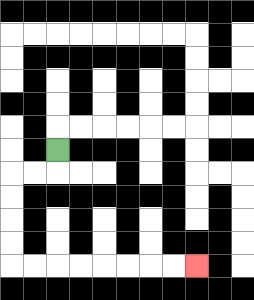{'start': '[2, 6]', 'end': '[8, 11]', 'path_directions': 'D,L,L,D,D,D,D,R,R,R,R,R,R,R,R', 'path_coordinates': '[[2, 6], [2, 7], [1, 7], [0, 7], [0, 8], [0, 9], [0, 10], [0, 11], [1, 11], [2, 11], [3, 11], [4, 11], [5, 11], [6, 11], [7, 11], [8, 11]]'}